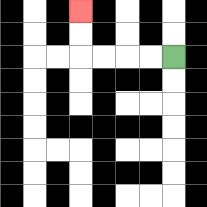{'start': '[7, 2]', 'end': '[3, 0]', 'path_directions': 'L,L,L,L,U,U', 'path_coordinates': '[[7, 2], [6, 2], [5, 2], [4, 2], [3, 2], [3, 1], [3, 0]]'}